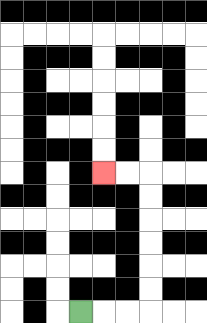{'start': '[3, 13]', 'end': '[4, 7]', 'path_directions': 'R,R,R,U,U,U,U,U,U,L,L', 'path_coordinates': '[[3, 13], [4, 13], [5, 13], [6, 13], [6, 12], [6, 11], [6, 10], [6, 9], [6, 8], [6, 7], [5, 7], [4, 7]]'}